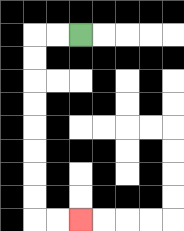{'start': '[3, 1]', 'end': '[3, 9]', 'path_directions': 'L,L,D,D,D,D,D,D,D,D,R,R', 'path_coordinates': '[[3, 1], [2, 1], [1, 1], [1, 2], [1, 3], [1, 4], [1, 5], [1, 6], [1, 7], [1, 8], [1, 9], [2, 9], [3, 9]]'}